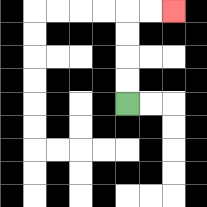{'start': '[5, 4]', 'end': '[7, 0]', 'path_directions': 'U,U,U,U,R,R', 'path_coordinates': '[[5, 4], [5, 3], [5, 2], [5, 1], [5, 0], [6, 0], [7, 0]]'}